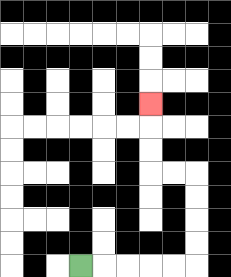{'start': '[3, 11]', 'end': '[6, 4]', 'path_directions': 'R,R,R,R,R,U,U,U,U,L,L,U,U,U', 'path_coordinates': '[[3, 11], [4, 11], [5, 11], [6, 11], [7, 11], [8, 11], [8, 10], [8, 9], [8, 8], [8, 7], [7, 7], [6, 7], [6, 6], [6, 5], [6, 4]]'}